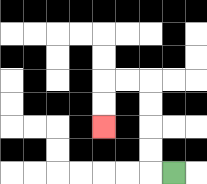{'start': '[7, 7]', 'end': '[4, 5]', 'path_directions': 'L,U,U,U,U,L,L,D,D', 'path_coordinates': '[[7, 7], [6, 7], [6, 6], [6, 5], [6, 4], [6, 3], [5, 3], [4, 3], [4, 4], [4, 5]]'}